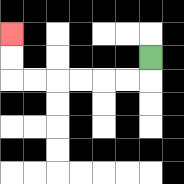{'start': '[6, 2]', 'end': '[0, 1]', 'path_directions': 'D,L,L,L,L,L,L,U,U', 'path_coordinates': '[[6, 2], [6, 3], [5, 3], [4, 3], [3, 3], [2, 3], [1, 3], [0, 3], [0, 2], [0, 1]]'}